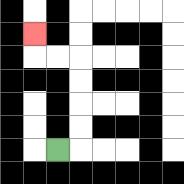{'start': '[2, 6]', 'end': '[1, 1]', 'path_directions': 'R,U,U,U,U,L,L,U', 'path_coordinates': '[[2, 6], [3, 6], [3, 5], [3, 4], [3, 3], [3, 2], [2, 2], [1, 2], [1, 1]]'}